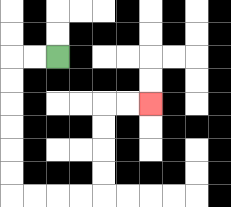{'start': '[2, 2]', 'end': '[6, 4]', 'path_directions': 'L,L,D,D,D,D,D,D,R,R,R,R,U,U,U,U,R,R', 'path_coordinates': '[[2, 2], [1, 2], [0, 2], [0, 3], [0, 4], [0, 5], [0, 6], [0, 7], [0, 8], [1, 8], [2, 8], [3, 8], [4, 8], [4, 7], [4, 6], [4, 5], [4, 4], [5, 4], [6, 4]]'}